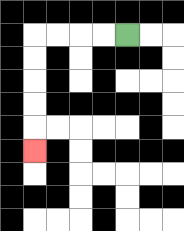{'start': '[5, 1]', 'end': '[1, 6]', 'path_directions': 'L,L,L,L,D,D,D,D,D', 'path_coordinates': '[[5, 1], [4, 1], [3, 1], [2, 1], [1, 1], [1, 2], [1, 3], [1, 4], [1, 5], [1, 6]]'}